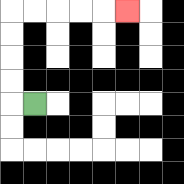{'start': '[1, 4]', 'end': '[5, 0]', 'path_directions': 'L,U,U,U,U,R,R,R,R,R', 'path_coordinates': '[[1, 4], [0, 4], [0, 3], [0, 2], [0, 1], [0, 0], [1, 0], [2, 0], [3, 0], [4, 0], [5, 0]]'}